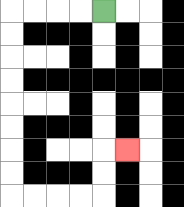{'start': '[4, 0]', 'end': '[5, 6]', 'path_directions': 'L,L,L,L,D,D,D,D,D,D,D,D,R,R,R,R,U,U,R', 'path_coordinates': '[[4, 0], [3, 0], [2, 0], [1, 0], [0, 0], [0, 1], [0, 2], [0, 3], [0, 4], [0, 5], [0, 6], [0, 7], [0, 8], [1, 8], [2, 8], [3, 8], [4, 8], [4, 7], [4, 6], [5, 6]]'}